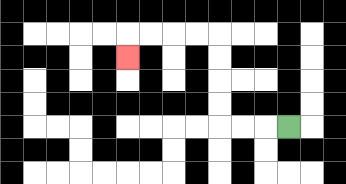{'start': '[12, 5]', 'end': '[5, 2]', 'path_directions': 'L,L,L,U,U,U,U,L,L,L,L,D', 'path_coordinates': '[[12, 5], [11, 5], [10, 5], [9, 5], [9, 4], [9, 3], [9, 2], [9, 1], [8, 1], [7, 1], [6, 1], [5, 1], [5, 2]]'}